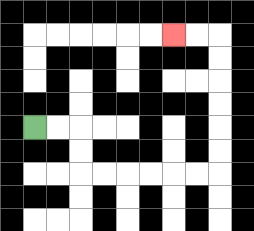{'start': '[1, 5]', 'end': '[7, 1]', 'path_directions': 'R,R,D,D,R,R,R,R,R,R,U,U,U,U,U,U,L,L', 'path_coordinates': '[[1, 5], [2, 5], [3, 5], [3, 6], [3, 7], [4, 7], [5, 7], [6, 7], [7, 7], [8, 7], [9, 7], [9, 6], [9, 5], [9, 4], [9, 3], [9, 2], [9, 1], [8, 1], [7, 1]]'}